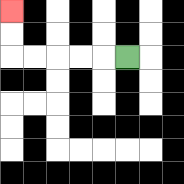{'start': '[5, 2]', 'end': '[0, 0]', 'path_directions': 'L,L,L,L,L,U,U', 'path_coordinates': '[[5, 2], [4, 2], [3, 2], [2, 2], [1, 2], [0, 2], [0, 1], [0, 0]]'}